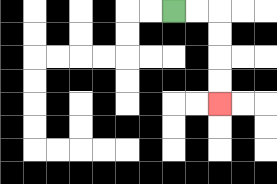{'start': '[7, 0]', 'end': '[9, 4]', 'path_directions': 'R,R,D,D,D,D', 'path_coordinates': '[[7, 0], [8, 0], [9, 0], [9, 1], [9, 2], [9, 3], [9, 4]]'}